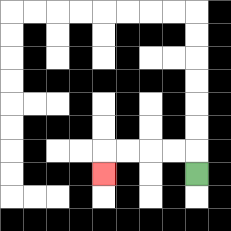{'start': '[8, 7]', 'end': '[4, 7]', 'path_directions': 'U,L,L,L,L,D', 'path_coordinates': '[[8, 7], [8, 6], [7, 6], [6, 6], [5, 6], [4, 6], [4, 7]]'}